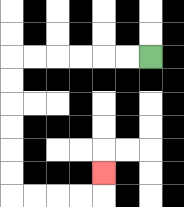{'start': '[6, 2]', 'end': '[4, 7]', 'path_directions': 'L,L,L,L,L,L,D,D,D,D,D,D,R,R,R,R,U', 'path_coordinates': '[[6, 2], [5, 2], [4, 2], [3, 2], [2, 2], [1, 2], [0, 2], [0, 3], [0, 4], [0, 5], [0, 6], [0, 7], [0, 8], [1, 8], [2, 8], [3, 8], [4, 8], [4, 7]]'}